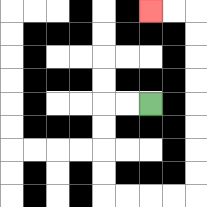{'start': '[6, 4]', 'end': '[6, 0]', 'path_directions': 'L,L,D,D,D,D,R,R,R,R,U,U,U,U,U,U,U,U,L,L', 'path_coordinates': '[[6, 4], [5, 4], [4, 4], [4, 5], [4, 6], [4, 7], [4, 8], [5, 8], [6, 8], [7, 8], [8, 8], [8, 7], [8, 6], [8, 5], [8, 4], [8, 3], [8, 2], [8, 1], [8, 0], [7, 0], [6, 0]]'}